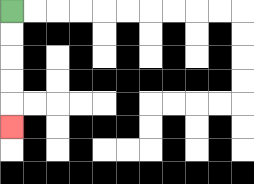{'start': '[0, 0]', 'end': '[0, 5]', 'path_directions': 'D,D,D,D,D', 'path_coordinates': '[[0, 0], [0, 1], [0, 2], [0, 3], [0, 4], [0, 5]]'}